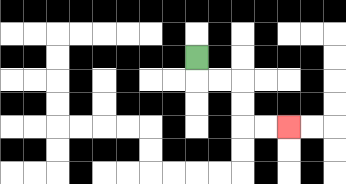{'start': '[8, 2]', 'end': '[12, 5]', 'path_directions': 'D,R,R,D,D,R,R', 'path_coordinates': '[[8, 2], [8, 3], [9, 3], [10, 3], [10, 4], [10, 5], [11, 5], [12, 5]]'}